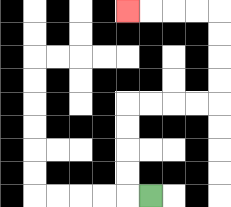{'start': '[6, 8]', 'end': '[5, 0]', 'path_directions': 'L,U,U,U,U,R,R,R,R,U,U,U,U,L,L,L,L', 'path_coordinates': '[[6, 8], [5, 8], [5, 7], [5, 6], [5, 5], [5, 4], [6, 4], [7, 4], [8, 4], [9, 4], [9, 3], [9, 2], [9, 1], [9, 0], [8, 0], [7, 0], [6, 0], [5, 0]]'}